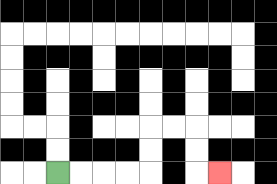{'start': '[2, 7]', 'end': '[9, 7]', 'path_directions': 'R,R,R,R,U,U,R,R,D,D,R', 'path_coordinates': '[[2, 7], [3, 7], [4, 7], [5, 7], [6, 7], [6, 6], [6, 5], [7, 5], [8, 5], [8, 6], [8, 7], [9, 7]]'}